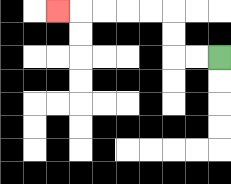{'start': '[9, 2]', 'end': '[2, 0]', 'path_directions': 'L,L,U,U,L,L,L,L,L', 'path_coordinates': '[[9, 2], [8, 2], [7, 2], [7, 1], [7, 0], [6, 0], [5, 0], [4, 0], [3, 0], [2, 0]]'}